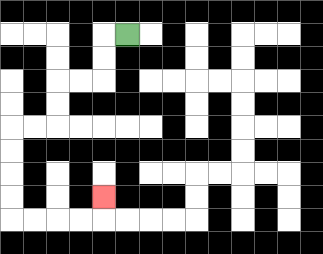{'start': '[5, 1]', 'end': '[4, 8]', 'path_directions': 'L,D,D,L,L,D,D,L,L,D,D,D,D,R,R,R,R,U', 'path_coordinates': '[[5, 1], [4, 1], [4, 2], [4, 3], [3, 3], [2, 3], [2, 4], [2, 5], [1, 5], [0, 5], [0, 6], [0, 7], [0, 8], [0, 9], [1, 9], [2, 9], [3, 9], [4, 9], [4, 8]]'}